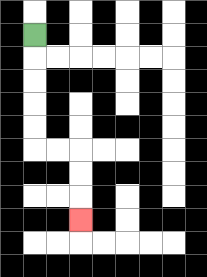{'start': '[1, 1]', 'end': '[3, 9]', 'path_directions': 'D,D,D,D,D,R,R,D,D,D', 'path_coordinates': '[[1, 1], [1, 2], [1, 3], [1, 4], [1, 5], [1, 6], [2, 6], [3, 6], [3, 7], [3, 8], [3, 9]]'}